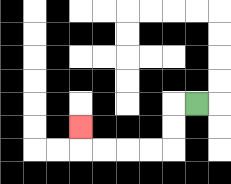{'start': '[8, 4]', 'end': '[3, 5]', 'path_directions': 'L,D,D,L,L,L,L,U', 'path_coordinates': '[[8, 4], [7, 4], [7, 5], [7, 6], [6, 6], [5, 6], [4, 6], [3, 6], [3, 5]]'}